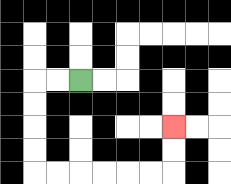{'start': '[3, 3]', 'end': '[7, 5]', 'path_directions': 'L,L,D,D,D,D,R,R,R,R,R,R,U,U', 'path_coordinates': '[[3, 3], [2, 3], [1, 3], [1, 4], [1, 5], [1, 6], [1, 7], [2, 7], [3, 7], [4, 7], [5, 7], [6, 7], [7, 7], [7, 6], [7, 5]]'}